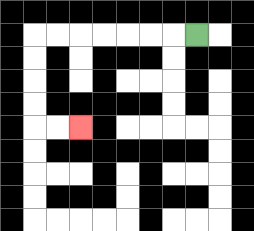{'start': '[8, 1]', 'end': '[3, 5]', 'path_directions': 'L,L,L,L,L,L,L,D,D,D,D,R,R', 'path_coordinates': '[[8, 1], [7, 1], [6, 1], [5, 1], [4, 1], [3, 1], [2, 1], [1, 1], [1, 2], [1, 3], [1, 4], [1, 5], [2, 5], [3, 5]]'}